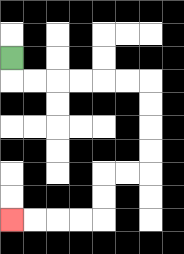{'start': '[0, 2]', 'end': '[0, 9]', 'path_directions': 'D,R,R,R,R,R,R,D,D,D,D,L,L,D,D,L,L,L,L', 'path_coordinates': '[[0, 2], [0, 3], [1, 3], [2, 3], [3, 3], [4, 3], [5, 3], [6, 3], [6, 4], [6, 5], [6, 6], [6, 7], [5, 7], [4, 7], [4, 8], [4, 9], [3, 9], [2, 9], [1, 9], [0, 9]]'}